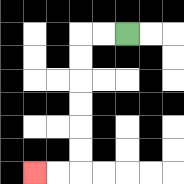{'start': '[5, 1]', 'end': '[1, 7]', 'path_directions': 'L,L,D,D,D,D,D,D,L,L', 'path_coordinates': '[[5, 1], [4, 1], [3, 1], [3, 2], [3, 3], [3, 4], [3, 5], [3, 6], [3, 7], [2, 7], [1, 7]]'}